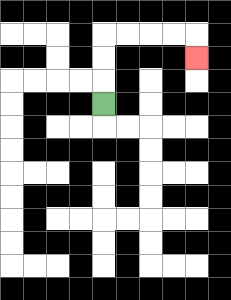{'start': '[4, 4]', 'end': '[8, 2]', 'path_directions': 'U,U,U,R,R,R,R,D', 'path_coordinates': '[[4, 4], [4, 3], [4, 2], [4, 1], [5, 1], [6, 1], [7, 1], [8, 1], [8, 2]]'}